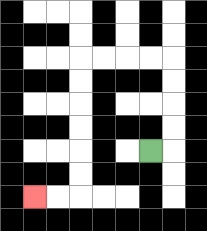{'start': '[6, 6]', 'end': '[1, 8]', 'path_directions': 'R,U,U,U,U,L,L,L,L,D,D,D,D,D,D,L,L', 'path_coordinates': '[[6, 6], [7, 6], [7, 5], [7, 4], [7, 3], [7, 2], [6, 2], [5, 2], [4, 2], [3, 2], [3, 3], [3, 4], [3, 5], [3, 6], [3, 7], [3, 8], [2, 8], [1, 8]]'}